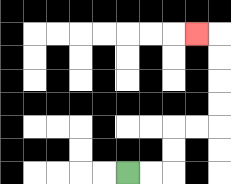{'start': '[5, 7]', 'end': '[8, 1]', 'path_directions': 'R,R,U,U,R,R,U,U,U,U,L', 'path_coordinates': '[[5, 7], [6, 7], [7, 7], [7, 6], [7, 5], [8, 5], [9, 5], [9, 4], [9, 3], [9, 2], [9, 1], [8, 1]]'}